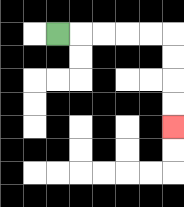{'start': '[2, 1]', 'end': '[7, 5]', 'path_directions': 'R,R,R,R,R,D,D,D,D', 'path_coordinates': '[[2, 1], [3, 1], [4, 1], [5, 1], [6, 1], [7, 1], [7, 2], [7, 3], [7, 4], [7, 5]]'}